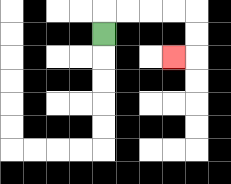{'start': '[4, 1]', 'end': '[7, 2]', 'path_directions': 'U,R,R,R,R,D,D,L', 'path_coordinates': '[[4, 1], [4, 0], [5, 0], [6, 0], [7, 0], [8, 0], [8, 1], [8, 2], [7, 2]]'}